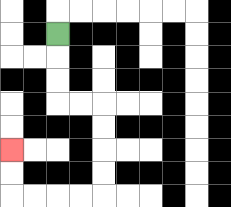{'start': '[2, 1]', 'end': '[0, 6]', 'path_directions': 'D,D,D,R,R,D,D,D,D,L,L,L,L,U,U', 'path_coordinates': '[[2, 1], [2, 2], [2, 3], [2, 4], [3, 4], [4, 4], [4, 5], [4, 6], [4, 7], [4, 8], [3, 8], [2, 8], [1, 8], [0, 8], [0, 7], [0, 6]]'}